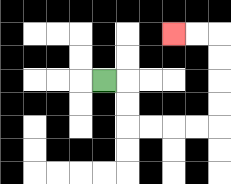{'start': '[4, 3]', 'end': '[7, 1]', 'path_directions': 'R,D,D,R,R,R,R,U,U,U,U,L,L', 'path_coordinates': '[[4, 3], [5, 3], [5, 4], [5, 5], [6, 5], [7, 5], [8, 5], [9, 5], [9, 4], [9, 3], [9, 2], [9, 1], [8, 1], [7, 1]]'}